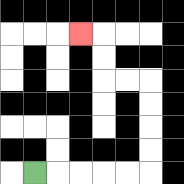{'start': '[1, 7]', 'end': '[3, 1]', 'path_directions': 'R,R,R,R,R,U,U,U,U,L,L,U,U,L', 'path_coordinates': '[[1, 7], [2, 7], [3, 7], [4, 7], [5, 7], [6, 7], [6, 6], [6, 5], [6, 4], [6, 3], [5, 3], [4, 3], [4, 2], [4, 1], [3, 1]]'}